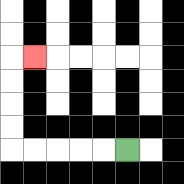{'start': '[5, 6]', 'end': '[1, 2]', 'path_directions': 'L,L,L,L,L,U,U,U,U,R', 'path_coordinates': '[[5, 6], [4, 6], [3, 6], [2, 6], [1, 6], [0, 6], [0, 5], [0, 4], [0, 3], [0, 2], [1, 2]]'}